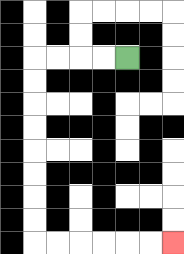{'start': '[5, 2]', 'end': '[7, 10]', 'path_directions': 'L,L,L,L,D,D,D,D,D,D,D,D,R,R,R,R,R,R', 'path_coordinates': '[[5, 2], [4, 2], [3, 2], [2, 2], [1, 2], [1, 3], [1, 4], [1, 5], [1, 6], [1, 7], [1, 8], [1, 9], [1, 10], [2, 10], [3, 10], [4, 10], [5, 10], [6, 10], [7, 10]]'}